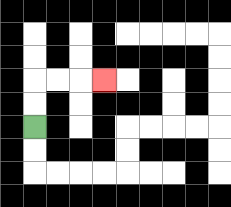{'start': '[1, 5]', 'end': '[4, 3]', 'path_directions': 'U,U,R,R,R', 'path_coordinates': '[[1, 5], [1, 4], [1, 3], [2, 3], [3, 3], [4, 3]]'}